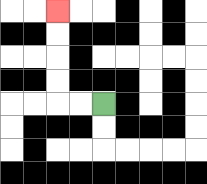{'start': '[4, 4]', 'end': '[2, 0]', 'path_directions': 'L,L,U,U,U,U', 'path_coordinates': '[[4, 4], [3, 4], [2, 4], [2, 3], [2, 2], [2, 1], [2, 0]]'}